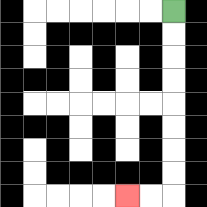{'start': '[7, 0]', 'end': '[5, 8]', 'path_directions': 'D,D,D,D,D,D,D,D,L,L', 'path_coordinates': '[[7, 0], [7, 1], [7, 2], [7, 3], [7, 4], [7, 5], [7, 6], [7, 7], [7, 8], [6, 8], [5, 8]]'}